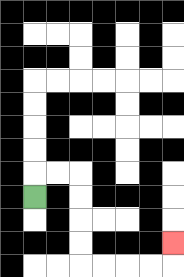{'start': '[1, 8]', 'end': '[7, 10]', 'path_directions': 'U,R,R,D,D,D,D,R,R,R,R,U', 'path_coordinates': '[[1, 8], [1, 7], [2, 7], [3, 7], [3, 8], [3, 9], [3, 10], [3, 11], [4, 11], [5, 11], [6, 11], [7, 11], [7, 10]]'}